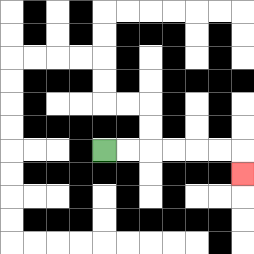{'start': '[4, 6]', 'end': '[10, 7]', 'path_directions': 'R,R,R,R,R,R,D', 'path_coordinates': '[[4, 6], [5, 6], [6, 6], [7, 6], [8, 6], [9, 6], [10, 6], [10, 7]]'}